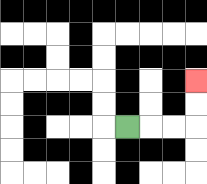{'start': '[5, 5]', 'end': '[8, 3]', 'path_directions': 'R,R,R,U,U', 'path_coordinates': '[[5, 5], [6, 5], [7, 5], [8, 5], [8, 4], [8, 3]]'}